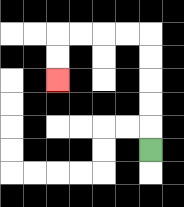{'start': '[6, 6]', 'end': '[2, 3]', 'path_directions': 'U,U,U,U,U,L,L,L,L,D,D', 'path_coordinates': '[[6, 6], [6, 5], [6, 4], [6, 3], [6, 2], [6, 1], [5, 1], [4, 1], [3, 1], [2, 1], [2, 2], [2, 3]]'}